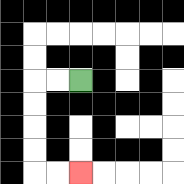{'start': '[3, 3]', 'end': '[3, 7]', 'path_directions': 'L,L,D,D,D,D,R,R', 'path_coordinates': '[[3, 3], [2, 3], [1, 3], [1, 4], [1, 5], [1, 6], [1, 7], [2, 7], [3, 7]]'}